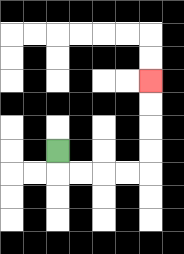{'start': '[2, 6]', 'end': '[6, 3]', 'path_directions': 'D,R,R,R,R,U,U,U,U', 'path_coordinates': '[[2, 6], [2, 7], [3, 7], [4, 7], [5, 7], [6, 7], [6, 6], [6, 5], [6, 4], [6, 3]]'}